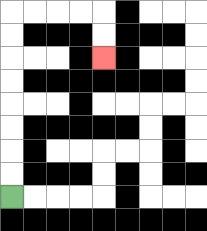{'start': '[0, 8]', 'end': '[4, 2]', 'path_directions': 'U,U,U,U,U,U,U,U,R,R,R,R,D,D', 'path_coordinates': '[[0, 8], [0, 7], [0, 6], [0, 5], [0, 4], [0, 3], [0, 2], [0, 1], [0, 0], [1, 0], [2, 0], [3, 0], [4, 0], [4, 1], [4, 2]]'}